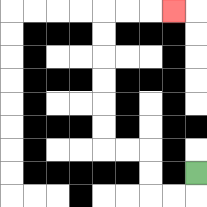{'start': '[8, 7]', 'end': '[7, 0]', 'path_directions': 'D,L,L,U,U,L,L,U,U,U,U,U,U,R,R,R', 'path_coordinates': '[[8, 7], [8, 8], [7, 8], [6, 8], [6, 7], [6, 6], [5, 6], [4, 6], [4, 5], [4, 4], [4, 3], [4, 2], [4, 1], [4, 0], [5, 0], [6, 0], [7, 0]]'}